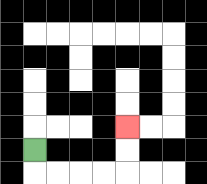{'start': '[1, 6]', 'end': '[5, 5]', 'path_directions': 'D,R,R,R,R,U,U', 'path_coordinates': '[[1, 6], [1, 7], [2, 7], [3, 7], [4, 7], [5, 7], [5, 6], [5, 5]]'}